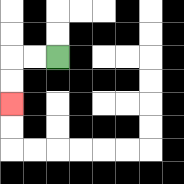{'start': '[2, 2]', 'end': '[0, 4]', 'path_directions': 'L,L,D,D', 'path_coordinates': '[[2, 2], [1, 2], [0, 2], [0, 3], [0, 4]]'}